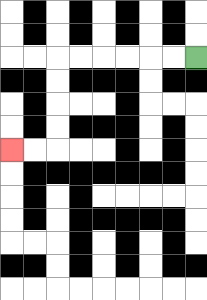{'start': '[8, 2]', 'end': '[0, 6]', 'path_directions': 'L,L,L,L,L,L,D,D,D,D,L,L', 'path_coordinates': '[[8, 2], [7, 2], [6, 2], [5, 2], [4, 2], [3, 2], [2, 2], [2, 3], [2, 4], [2, 5], [2, 6], [1, 6], [0, 6]]'}